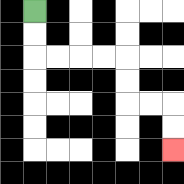{'start': '[1, 0]', 'end': '[7, 6]', 'path_directions': 'D,D,R,R,R,R,D,D,R,R,D,D', 'path_coordinates': '[[1, 0], [1, 1], [1, 2], [2, 2], [3, 2], [4, 2], [5, 2], [5, 3], [5, 4], [6, 4], [7, 4], [7, 5], [7, 6]]'}